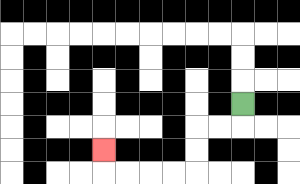{'start': '[10, 4]', 'end': '[4, 6]', 'path_directions': 'D,L,L,D,D,L,L,L,L,U', 'path_coordinates': '[[10, 4], [10, 5], [9, 5], [8, 5], [8, 6], [8, 7], [7, 7], [6, 7], [5, 7], [4, 7], [4, 6]]'}